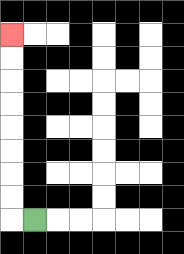{'start': '[1, 9]', 'end': '[0, 1]', 'path_directions': 'L,U,U,U,U,U,U,U,U', 'path_coordinates': '[[1, 9], [0, 9], [0, 8], [0, 7], [0, 6], [0, 5], [0, 4], [0, 3], [0, 2], [0, 1]]'}